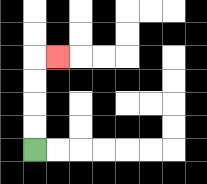{'start': '[1, 6]', 'end': '[2, 2]', 'path_directions': 'U,U,U,U,R', 'path_coordinates': '[[1, 6], [1, 5], [1, 4], [1, 3], [1, 2], [2, 2]]'}